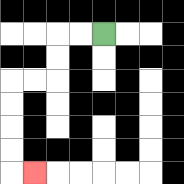{'start': '[4, 1]', 'end': '[1, 7]', 'path_directions': 'L,L,D,D,L,L,D,D,D,D,R', 'path_coordinates': '[[4, 1], [3, 1], [2, 1], [2, 2], [2, 3], [1, 3], [0, 3], [0, 4], [0, 5], [0, 6], [0, 7], [1, 7]]'}